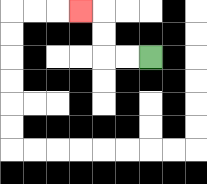{'start': '[6, 2]', 'end': '[3, 0]', 'path_directions': 'L,L,U,U,L', 'path_coordinates': '[[6, 2], [5, 2], [4, 2], [4, 1], [4, 0], [3, 0]]'}